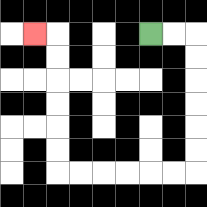{'start': '[6, 1]', 'end': '[1, 1]', 'path_directions': 'R,R,D,D,D,D,D,D,L,L,L,L,L,L,U,U,U,U,U,U,L', 'path_coordinates': '[[6, 1], [7, 1], [8, 1], [8, 2], [8, 3], [8, 4], [8, 5], [8, 6], [8, 7], [7, 7], [6, 7], [5, 7], [4, 7], [3, 7], [2, 7], [2, 6], [2, 5], [2, 4], [2, 3], [2, 2], [2, 1], [1, 1]]'}